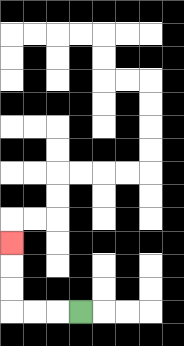{'start': '[3, 13]', 'end': '[0, 10]', 'path_directions': 'L,L,L,U,U,U', 'path_coordinates': '[[3, 13], [2, 13], [1, 13], [0, 13], [0, 12], [0, 11], [0, 10]]'}